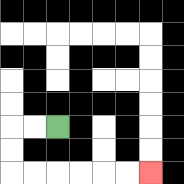{'start': '[2, 5]', 'end': '[6, 7]', 'path_directions': 'L,L,D,D,R,R,R,R,R,R', 'path_coordinates': '[[2, 5], [1, 5], [0, 5], [0, 6], [0, 7], [1, 7], [2, 7], [3, 7], [4, 7], [5, 7], [6, 7]]'}